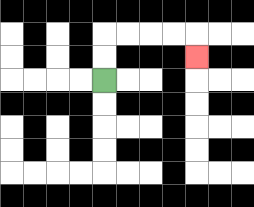{'start': '[4, 3]', 'end': '[8, 2]', 'path_directions': 'U,U,R,R,R,R,D', 'path_coordinates': '[[4, 3], [4, 2], [4, 1], [5, 1], [6, 1], [7, 1], [8, 1], [8, 2]]'}